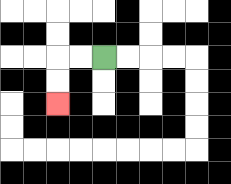{'start': '[4, 2]', 'end': '[2, 4]', 'path_directions': 'L,L,D,D', 'path_coordinates': '[[4, 2], [3, 2], [2, 2], [2, 3], [2, 4]]'}